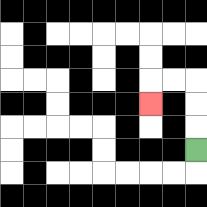{'start': '[8, 6]', 'end': '[6, 4]', 'path_directions': 'U,U,U,L,L,D', 'path_coordinates': '[[8, 6], [8, 5], [8, 4], [8, 3], [7, 3], [6, 3], [6, 4]]'}